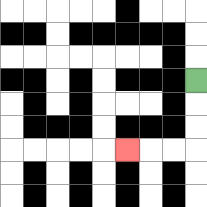{'start': '[8, 3]', 'end': '[5, 6]', 'path_directions': 'D,D,D,L,L,L', 'path_coordinates': '[[8, 3], [8, 4], [8, 5], [8, 6], [7, 6], [6, 6], [5, 6]]'}